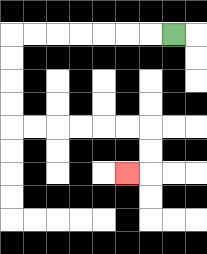{'start': '[7, 1]', 'end': '[5, 7]', 'path_directions': 'L,L,L,L,L,L,L,D,D,D,D,R,R,R,R,R,R,D,D,L', 'path_coordinates': '[[7, 1], [6, 1], [5, 1], [4, 1], [3, 1], [2, 1], [1, 1], [0, 1], [0, 2], [0, 3], [0, 4], [0, 5], [1, 5], [2, 5], [3, 5], [4, 5], [5, 5], [6, 5], [6, 6], [6, 7], [5, 7]]'}